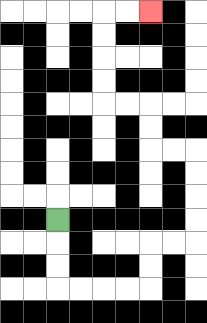{'start': '[2, 9]', 'end': '[6, 0]', 'path_directions': 'D,D,D,R,R,R,R,U,U,R,R,U,U,U,U,L,L,U,U,L,L,U,U,U,U,R,R', 'path_coordinates': '[[2, 9], [2, 10], [2, 11], [2, 12], [3, 12], [4, 12], [5, 12], [6, 12], [6, 11], [6, 10], [7, 10], [8, 10], [8, 9], [8, 8], [8, 7], [8, 6], [7, 6], [6, 6], [6, 5], [6, 4], [5, 4], [4, 4], [4, 3], [4, 2], [4, 1], [4, 0], [5, 0], [6, 0]]'}